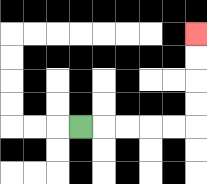{'start': '[3, 5]', 'end': '[8, 1]', 'path_directions': 'R,R,R,R,R,U,U,U,U', 'path_coordinates': '[[3, 5], [4, 5], [5, 5], [6, 5], [7, 5], [8, 5], [8, 4], [8, 3], [8, 2], [8, 1]]'}